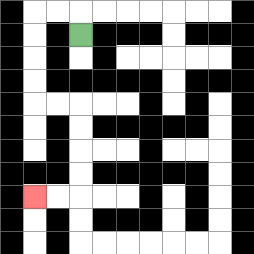{'start': '[3, 1]', 'end': '[1, 8]', 'path_directions': 'U,L,L,D,D,D,D,R,R,D,D,D,D,L,L', 'path_coordinates': '[[3, 1], [3, 0], [2, 0], [1, 0], [1, 1], [1, 2], [1, 3], [1, 4], [2, 4], [3, 4], [3, 5], [3, 6], [3, 7], [3, 8], [2, 8], [1, 8]]'}